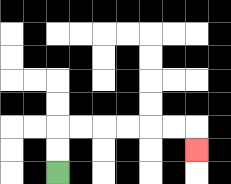{'start': '[2, 7]', 'end': '[8, 6]', 'path_directions': 'U,U,R,R,R,R,R,R,D', 'path_coordinates': '[[2, 7], [2, 6], [2, 5], [3, 5], [4, 5], [5, 5], [6, 5], [7, 5], [8, 5], [8, 6]]'}